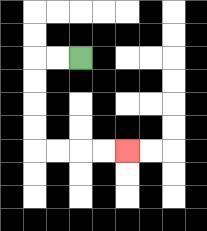{'start': '[3, 2]', 'end': '[5, 6]', 'path_directions': 'L,L,D,D,D,D,R,R,R,R', 'path_coordinates': '[[3, 2], [2, 2], [1, 2], [1, 3], [1, 4], [1, 5], [1, 6], [2, 6], [3, 6], [4, 6], [5, 6]]'}